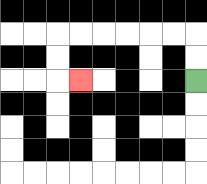{'start': '[8, 3]', 'end': '[3, 3]', 'path_directions': 'U,U,L,L,L,L,L,L,D,D,R', 'path_coordinates': '[[8, 3], [8, 2], [8, 1], [7, 1], [6, 1], [5, 1], [4, 1], [3, 1], [2, 1], [2, 2], [2, 3], [3, 3]]'}